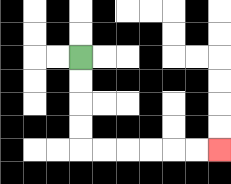{'start': '[3, 2]', 'end': '[9, 6]', 'path_directions': 'D,D,D,D,R,R,R,R,R,R', 'path_coordinates': '[[3, 2], [3, 3], [3, 4], [3, 5], [3, 6], [4, 6], [5, 6], [6, 6], [7, 6], [8, 6], [9, 6]]'}